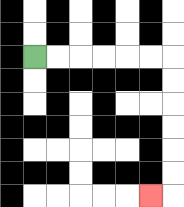{'start': '[1, 2]', 'end': '[6, 8]', 'path_directions': 'R,R,R,R,R,R,D,D,D,D,D,D,L', 'path_coordinates': '[[1, 2], [2, 2], [3, 2], [4, 2], [5, 2], [6, 2], [7, 2], [7, 3], [7, 4], [7, 5], [7, 6], [7, 7], [7, 8], [6, 8]]'}